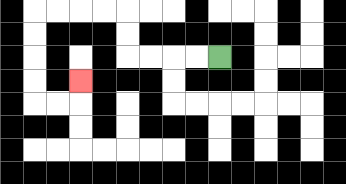{'start': '[9, 2]', 'end': '[3, 3]', 'path_directions': 'L,L,L,L,U,U,L,L,L,L,D,D,D,D,R,R,U', 'path_coordinates': '[[9, 2], [8, 2], [7, 2], [6, 2], [5, 2], [5, 1], [5, 0], [4, 0], [3, 0], [2, 0], [1, 0], [1, 1], [1, 2], [1, 3], [1, 4], [2, 4], [3, 4], [3, 3]]'}